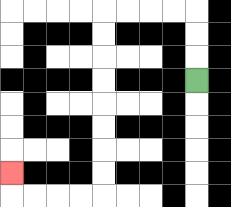{'start': '[8, 3]', 'end': '[0, 7]', 'path_directions': 'U,U,U,L,L,L,L,D,D,D,D,D,D,D,D,L,L,L,L,U', 'path_coordinates': '[[8, 3], [8, 2], [8, 1], [8, 0], [7, 0], [6, 0], [5, 0], [4, 0], [4, 1], [4, 2], [4, 3], [4, 4], [4, 5], [4, 6], [4, 7], [4, 8], [3, 8], [2, 8], [1, 8], [0, 8], [0, 7]]'}